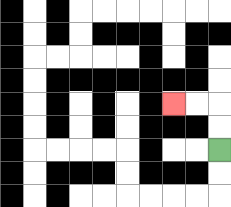{'start': '[9, 6]', 'end': '[7, 4]', 'path_directions': 'U,U,L,L', 'path_coordinates': '[[9, 6], [9, 5], [9, 4], [8, 4], [7, 4]]'}